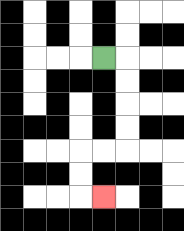{'start': '[4, 2]', 'end': '[4, 8]', 'path_directions': 'R,D,D,D,D,L,L,D,D,R', 'path_coordinates': '[[4, 2], [5, 2], [5, 3], [5, 4], [5, 5], [5, 6], [4, 6], [3, 6], [3, 7], [3, 8], [4, 8]]'}